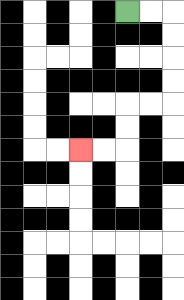{'start': '[5, 0]', 'end': '[3, 6]', 'path_directions': 'R,R,D,D,D,D,L,L,D,D,L,L', 'path_coordinates': '[[5, 0], [6, 0], [7, 0], [7, 1], [7, 2], [7, 3], [7, 4], [6, 4], [5, 4], [5, 5], [5, 6], [4, 6], [3, 6]]'}